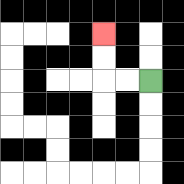{'start': '[6, 3]', 'end': '[4, 1]', 'path_directions': 'L,L,U,U', 'path_coordinates': '[[6, 3], [5, 3], [4, 3], [4, 2], [4, 1]]'}